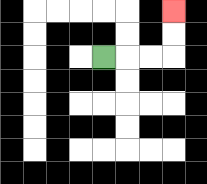{'start': '[4, 2]', 'end': '[7, 0]', 'path_directions': 'R,R,R,U,U', 'path_coordinates': '[[4, 2], [5, 2], [6, 2], [7, 2], [7, 1], [7, 0]]'}